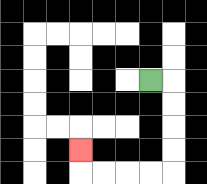{'start': '[6, 3]', 'end': '[3, 6]', 'path_directions': 'R,D,D,D,D,L,L,L,L,U', 'path_coordinates': '[[6, 3], [7, 3], [7, 4], [7, 5], [7, 6], [7, 7], [6, 7], [5, 7], [4, 7], [3, 7], [3, 6]]'}